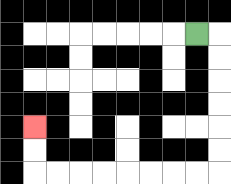{'start': '[8, 1]', 'end': '[1, 5]', 'path_directions': 'R,D,D,D,D,D,D,L,L,L,L,L,L,L,L,U,U', 'path_coordinates': '[[8, 1], [9, 1], [9, 2], [9, 3], [9, 4], [9, 5], [9, 6], [9, 7], [8, 7], [7, 7], [6, 7], [5, 7], [4, 7], [3, 7], [2, 7], [1, 7], [1, 6], [1, 5]]'}